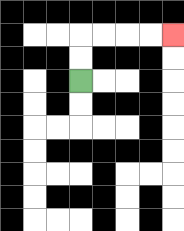{'start': '[3, 3]', 'end': '[7, 1]', 'path_directions': 'U,U,R,R,R,R', 'path_coordinates': '[[3, 3], [3, 2], [3, 1], [4, 1], [5, 1], [6, 1], [7, 1]]'}